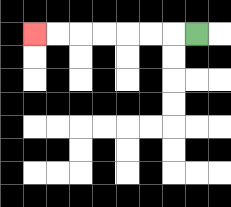{'start': '[8, 1]', 'end': '[1, 1]', 'path_directions': 'L,L,L,L,L,L,L', 'path_coordinates': '[[8, 1], [7, 1], [6, 1], [5, 1], [4, 1], [3, 1], [2, 1], [1, 1]]'}